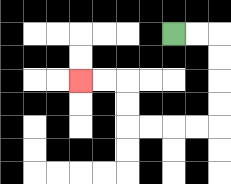{'start': '[7, 1]', 'end': '[3, 3]', 'path_directions': 'R,R,D,D,D,D,L,L,L,L,U,U,L,L', 'path_coordinates': '[[7, 1], [8, 1], [9, 1], [9, 2], [9, 3], [9, 4], [9, 5], [8, 5], [7, 5], [6, 5], [5, 5], [5, 4], [5, 3], [4, 3], [3, 3]]'}